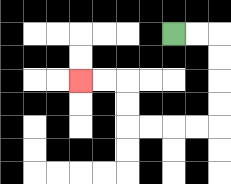{'start': '[7, 1]', 'end': '[3, 3]', 'path_directions': 'R,R,D,D,D,D,L,L,L,L,U,U,L,L', 'path_coordinates': '[[7, 1], [8, 1], [9, 1], [9, 2], [9, 3], [9, 4], [9, 5], [8, 5], [7, 5], [6, 5], [5, 5], [5, 4], [5, 3], [4, 3], [3, 3]]'}